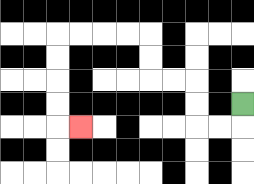{'start': '[10, 4]', 'end': '[3, 5]', 'path_directions': 'D,L,L,U,U,L,L,U,U,L,L,L,L,D,D,D,D,R', 'path_coordinates': '[[10, 4], [10, 5], [9, 5], [8, 5], [8, 4], [8, 3], [7, 3], [6, 3], [6, 2], [6, 1], [5, 1], [4, 1], [3, 1], [2, 1], [2, 2], [2, 3], [2, 4], [2, 5], [3, 5]]'}